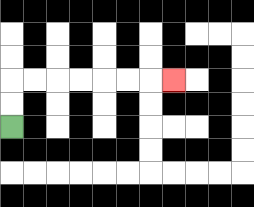{'start': '[0, 5]', 'end': '[7, 3]', 'path_directions': 'U,U,R,R,R,R,R,R,R', 'path_coordinates': '[[0, 5], [0, 4], [0, 3], [1, 3], [2, 3], [3, 3], [4, 3], [5, 3], [6, 3], [7, 3]]'}